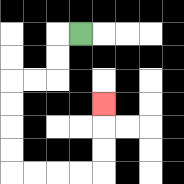{'start': '[3, 1]', 'end': '[4, 4]', 'path_directions': 'L,D,D,L,L,D,D,D,D,R,R,R,R,U,U,U', 'path_coordinates': '[[3, 1], [2, 1], [2, 2], [2, 3], [1, 3], [0, 3], [0, 4], [0, 5], [0, 6], [0, 7], [1, 7], [2, 7], [3, 7], [4, 7], [4, 6], [4, 5], [4, 4]]'}